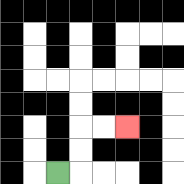{'start': '[2, 7]', 'end': '[5, 5]', 'path_directions': 'R,U,U,R,R', 'path_coordinates': '[[2, 7], [3, 7], [3, 6], [3, 5], [4, 5], [5, 5]]'}